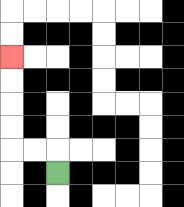{'start': '[2, 7]', 'end': '[0, 2]', 'path_directions': 'U,L,L,U,U,U,U', 'path_coordinates': '[[2, 7], [2, 6], [1, 6], [0, 6], [0, 5], [0, 4], [0, 3], [0, 2]]'}